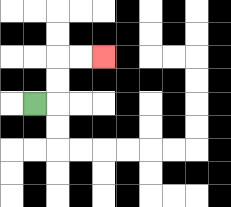{'start': '[1, 4]', 'end': '[4, 2]', 'path_directions': 'R,U,U,R,R', 'path_coordinates': '[[1, 4], [2, 4], [2, 3], [2, 2], [3, 2], [4, 2]]'}